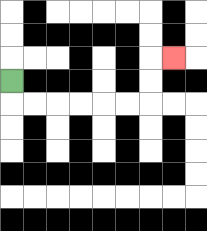{'start': '[0, 3]', 'end': '[7, 2]', 'path_directions': 'D,R,R,R,R,R,R,U,U,R', 'path_coordinates': '[[0, 3], [0, 4], [1, 4], [2, 4], [3, 4], [4, 4], [5, 4], [6, 4], [6, 3], [6, 2], [7, 2]]'}